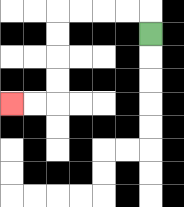{'start': '[6, 1]', 'end': '[0, 4]', 'path_directions': 'U,L,L,L,L,D,D,D,D,L,L', 'path_coordinates': '[[6, 1], [6, 0], [5, 0], [4, 0], [3, 0], [2, 0], [2, 1], [2, 2], [2, 3], [2, 4], [1, 4], [0, 4]]'}